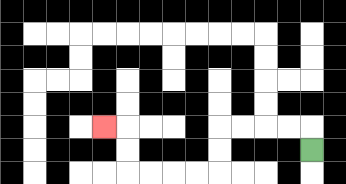{'start': '[13, 6]', 'end': '[4, 5]', 'path_directions': 'U,L,L,L,L,D,D,L,L,L,L,U,U,L', 'path_coordinates': '[[13, 6], [13, 5], [12, 5], [11, 5], [10, 5], [9, 5], [9, 6], [9, 7], [8, 7], [7, 7], [6, 7], [5, 7], [5, 6], [5, 5], [4, 5]]'}